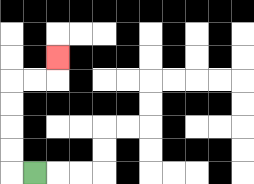{'start': '[1, 7]', 'end': '[2, 2]', 'path_directions': 'L,U,U,U,U,R,R,U', 'path_coordinates': '[[1, 7], [0, 7], [0, 6], [0, 5], [0, 4], [0, 3], [1, 3], [2, 3], [2, 2]]'}